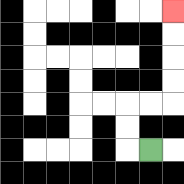{'start': '[6, 6]', 'end': '[7, 0]', 'path_directions': 'L,U,U,R,R,U,U,U,U', 'path_coordinates': '[[6, 6], [5, 6], [5, 5], [5, 4], [6, 4], [7, 4], [7, 3], [7, 2], [7, 1], [7, 0]]'}